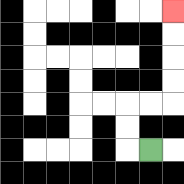{'start': '[6, 6]', 'end': '[7, 0]', 'path_directions': 'L,U,U,R,R,U,U,U,U', 'path_coordinates': '[[6, 6], [5, 6], [5, 5], [5, 4], [6, 4], [7, 4], [7, 3], [7, 2], [7, 1], [7, 0]]'}